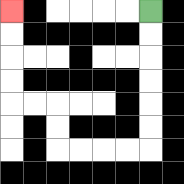{'start': '[6, 0]', 'end': '[0, 0]', 'path_directions': 'D,D,D,D,D,D,L,L,L,L,U,U,L,L,U,U,U,U', 'path_coordinates': '[[6, 0], [6, 1], [6, 2], [6, 3], [6, 4], [6, 5], [6, 6], [5, 6], [4, 6], [3, 6], [2, 6], [2, 5], [2, 4], [1, 4], [0, 4], [0, 3], [0, 2], [0, 1], [0, 0]]'}